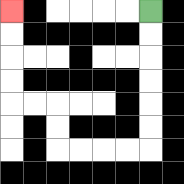{'start': '[6, 0]', 'end': '[0, 0]', 'path_directions': 'D,D,D,D,D,D,L,L,L,L,U,U,L,L,U,U,U,U', 'path_coordinates': '[[6, 0], [6, 1], [6, 2], [6, 3], [6, 4], [6, 5], [6, 6], [5, 6], [4, 6], [3, 6], [2, 6], [2, 5], [2, 4], [1, 4], [0, 4], [0, 3], [0, 2], [0, 1], [0, 0]]'}